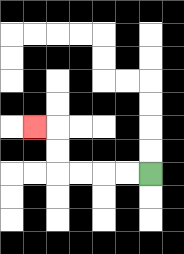{'start': '[6, 7]', 'end': '[1, 5]', 'path_directions': 'L,L,L,L,U,U,L', 'path_coordinates': '[[6, 7], [5, 7], [4, 7], [3, 7], [2, 7], [2, 6], [2, 5], [1, 5]]'}